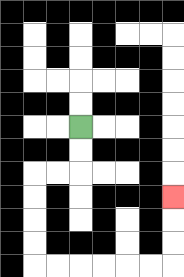{'start': '[3, 5]', 'end': '[7, 8]', 'path_directions': 'D,D,L,L,D,D,D,D,R,R,R,R,R,R,U,U,U', 'path_coordinates': '[[3, 5], [3, 6], [3, 7], [2, 7], [1, 7], [1, 8], [1, 9], [1, 10], [1, 11], [2, 11], [3, 11], [4, 11], [5, 11], [6, 11], [7, 11], [7, 10], [7, 9], [7, 8]]'}